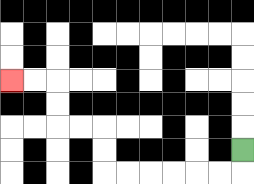{'start': '[10, 6]', 'end': '[0, 3]', 'path_directions': 'D,L,L,L,L,L,L,U,U,L,L,U,U,L,L', 'path_coordinates': '[[10, 6], [10, 7], [9, 7], [8, 7], [7, 7], [6, 7], [5, 7], [4, 7], [4, 6], [4, 5], [3, 5], [2, 5], [2, 4], [2, 3], [1, 3], [0, 3]]'}